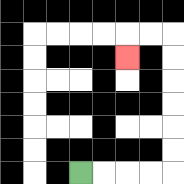{'start': '[3, 7]', 'end': '[5, 2]', 'path_directions': 'R,R,R,R,U,U,U,U,U,U,L,L,D', 'path_coordinates': '[[3, 7], [4, 7], [5, 7], [6, 7], [7, 7], [7, 6], [7, 5], [7, 4], [7, 3], [7, 2], [7, 1], [6, 1], [5, 1], [5, 2]]'}